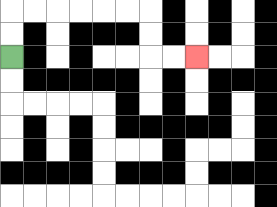{'start': '[0, 2]', 'end': '[8, 2]', 'path_directions': 'U,U,R,R,R,R,R,R,D,D,R,R', 'path_coordinates': '[[0, 2], [0, 1], [0, 0], [1, 0], [2, 0], [3, 0], [4, 0], [5, 0], [6, 0], [6, 1], [6, 2], [7, 2], [8, 2]]'}